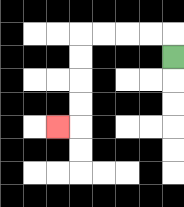{'start': '[7, 2]', 'end': '[2, 5]', 'path_directions': 'U,L,L,L,L,D,D,D,D,L', 'path_coordinates': '[[7, 2], [7, 1], [6, 1], [5, 1], [4, 1], [3, 1], [3, 2], [3, 3], [3, 4], [3, 5], [2, 5]]'}